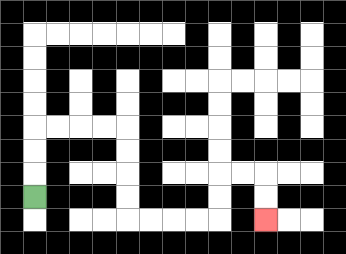{'start': '[1, 8]', 'end': '[11, 9]', 'path_directions': 'U,U,U,R,R,R,R,D,D,D,D,R,R,R,R,U,U,R,R,D,D', 'path_coordinates': '[[1, 8], [1, 7], [1, 6], [1, 5], [2, 5], [3, 5], [4, 5], [5, 5], [5, 6], [5, 7], [5, 8], [5, 9], [6, 9], [7, 9], [8, 9], [9, 9], [9, 8], [9, 7], [10, 7], [11, 7], [11, 8], [11, 9]]'}